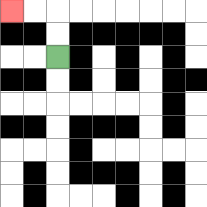{'start': '[2, 2]', 'end': '[0, 0]', 'path_directions': 'U,U,L,L', 'path_coordinates': '[[2, 2], [2, 1], [2, 0], [1, 0], [0, 0]]'}